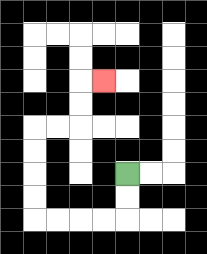{'start': '[5, 7]', 'end': '[4, 3]', 'path_directions': 'D,D,L,L,L,L,U,U,U,U,R,R,U,U,R', 'path_coordinates': '[[5, 7], [5, 8], [5, 9], [4, 9], [3, 9], [2, 9], [1, 9], [1, 8], [1, 7], [1, 6], [1, 5], [2, 5], [3, 5], [3, 4], [3, 3], [4, 3]]'}